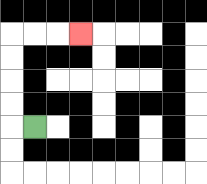{'start': '[1, 5]', 'end': '[3, 1]', 'path_directions': 'L,U,U,U,U,R,R,R', 'path_coordinates': '[[1, 5], [0, 5], [0, 4], [0, 3], [0, 2], [0, 1], [1, 1], [2, 1], [3, 1]]'}